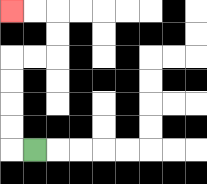{'start': '[1, 6]', 'end': '[0, 0]', 'path_directions': 'L,U,U,U,U,R,R,U,U,L,L', 'path_coordinates': '[[1, 6], [0, 6], [0, 5], [0, 4], [0, 3], [0, 2], [1, 2], [2, 2], [2, 1], [2, 0], [1, 0], [0, 0]]'}